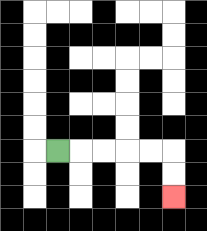{'start': '[2, 6]', 'end': '[7, 8]', 'path_directions': 'R,R,R,R,R,D,D', 'path_coordinates': '[[2, 6], [3, 6], [4, 6], [5, 6], [6, 6], [7, 6], [7, 7], [7, 8]]'}